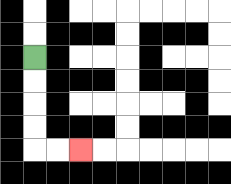{'start': '[1, 2]', 'end': '[3, 6]', 'path_directions': 'D,D,D,D,R,R', 'path_coordinates': '[[1, 2], [1, 3], [1, 4], [1, 5], [1, 6], [2, 6], [3, 6]]'}